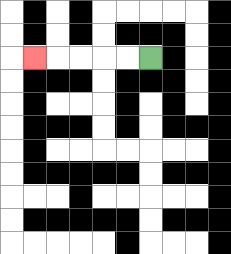{'start': '[6, 2]', 'end': '[1, 2]', 'path_directions': 'L,L,L,L,L', 'path_coordinates': '[[6, 2], [5, 2], [4, 2], [3, 2], [2, 2], [1, 2]]'}